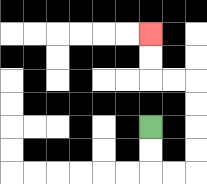{'start': '[6, 5]', 'end': '[6, 1]', 'path_directions': 'D,D,R,R,U,U,U,U,L,L,U,U', 'path_coordinates': '[[6, 5], [6, 6], [6, 7], [7, 7], [8, 7], [8, 6], [8, 5], [8, 4], [8, 3], [7, 3], [6, 3], [6, 2], [6, 1]]'}